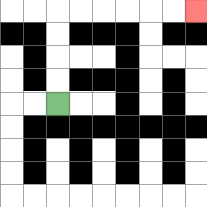{'start': '[2, 4]', 'end': '[8, 0]', 'path_directions': 'U,U,U,U,R,R,R,R,R,R', 'path_coordinates': '[[2, 4], [2, 3], [2, 2], [2, 1], [2, 0], [3, 0], [4, 0], [5, 0], [6, 0], [7, 0], [8, 0]]'}